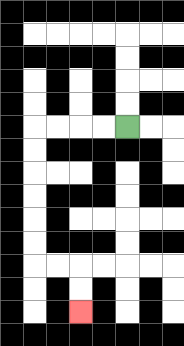{'start': '[5, 5]', 'end': '[3, 13]', 'path_directions': 'L,L,L,L,D,D,D,D,D,D,R,R,D,D', 'path_coordinates': '[[5, 5], [4, 5], [3, 5], [2, 5], [1, 5], [1, 6], [1, 7], [1, 8], [1, 9], [1, 10], [1, 11], [2, 11], [3, 11], [3, 12], [3, 13]]'}